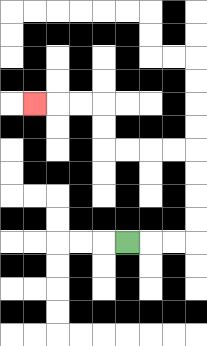{'start': '[5, 10]', 'end': '[1, 4]', 'path_directions': 'R,R,R,U,U,U,U,L,L,L,L,U,U,L,L,L', 'path_coordinates': '[[5, 10], [6, 10], [7, 10], [8, 10], [8, 9], [8, 8], [8, 7], [8, 6], [7, 6], [6, 6], [5, 6], [4, 6], [4, 5], [4, 4], [3, 4], [2, 4], [1, 4]]'}